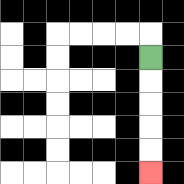{'start': '[6, 2]', 'end': '[6, 7]', 'path_directions': 'D,D,D,D,D', 'path_coordinates': '[[6, 2], [6, 3], [6, 4], [6, 5], [6, 6], [6, 7]]'}